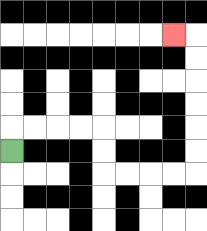{'start': '[0, 6]', 'end': '[7, 1]', 'path_directions': 'U,R,R,R,R,D,D,R,R,R,R,U,U,U,U,U,U,L', 'path_coordinates': '[[0, 6], [0, 5], [1, 5], [2, 5], [3, 5], [4, 5], [4, 6], [4, 7], [5, 7], [6, 7], [7, 7], [8, 7], [8, 6], [8, 5], [8, 4], [8, 3], [8, 2], [8, 1], [7, 1]]'}